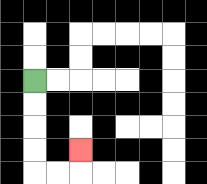{'start': '[1, 3]', 'end': '[3, 6]', 'path_directions': 'D,D,D,D,R,R,U', 'path_coordinates': '[[1, 3], [1, 4], [1, 5], [1, 6], [1, 7], [2, 7], [3, 7], [3, 6]]'}